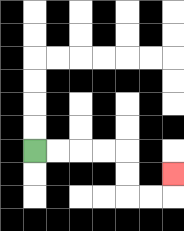{'start': '[1, 6]', 'end': '[7, 7]', 'path_directions': 'R,R,R,R,D,D,R,R,U', 'path_coordinates': '[[1, 6], [2, 6], [3, 6], [4, 6], [5, 6], [5, 7], [5, 8], [6, 8], [7, 8], [7, 7]]'}